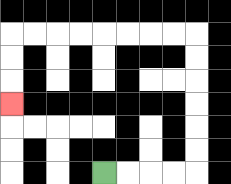{'start': '[4, 7]', 'end': '[0, 4]', 'path_directions': 'R,R,R,R,U,U,U,U,U,U,L,L,L,L,L,L,L,L,D,D,D', 'path_coordinates': '[[4, 7], [5, 7], [6, 7], [7, 7], [8, 7], [8, 6], [8, 5], [8, 4], [8, 3], [8, 2], [8, 1], [7, 1], [6, 1], [5, 1], [4, 1], [3, 1], [2, 1], [1, 1], [0, 1], [0, 2], [0, 3], [0, 4]]'}